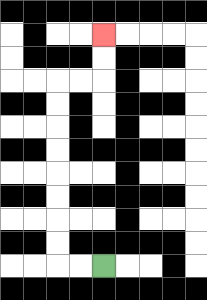{'start': '[4, 11]', 'end': '[4, 1]', 'path_directions': 'L,L,U,U,U,U,U,U,U,U,R,R,U,U', 'path_coordinates': '[[4, 11], [3, 11], [2, 11], [2, 10], [2, 9], [2, 8], [2, 7], [2, 6], [2, 5], [2, 4], [2, 3], [3, 3], [4, 3], [4, 2], [4, 1]]'}